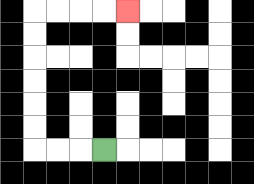{'start': '[4, 6]', 'end': '[5, 0]', 'path_directions': 'L,L,L,U,U,U,U,U,U,R,R,R,R', 'path_coordinates': '[[4, 6], [3, 6], [2, 6], [1, 6], [1, 5], [1, 4], [1, 3], [1, 2], [1, 1], [1, 0], [2, 0], [3, 0], [4, 0], [5, 0]]'}